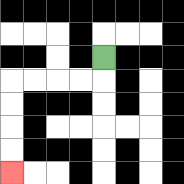{'start': '[4, 2]', 'end': '[0, 7]', 'path_directions': 'D,L,L,L,L,D,D,D,D', 'path_coordinates': '[[4, 2], [4, 3], [3, 3], [2, 3], [1, 3], [0, 3], [0, 4], [0, 5], [0, 6], [0, 7]]'}